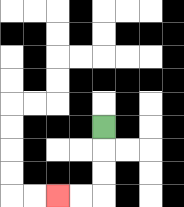{'start': '[4, 5]', 'end': '[2, 8]', 'path_directions': 'D,D,D,L,L', 'path_coordinates': '[[4, 5], [4, 6], [4, 7], [4, 8], [3, 8], [2, 8]]'}